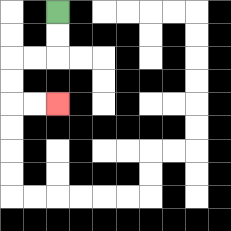{'start': '[2, 0]', 'end': '[2, 4]', 'path_directions': 'D,D,L,L,D,D,R,R', 'path_coordinates': '[[2, 0], [2, 1], [2, 2], [1, 2], [0, 2], [0, 3], [0, 4], [1, 4], [2, 4]]'}